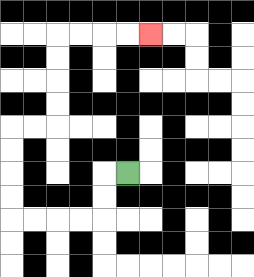{'start': '[5, 7]', 'end': '[6, 1]', 'path_directions': 'L,D,D,L,L,L,L,U,U,U,U,R,R,U,U,U,U,R,R,R,R', 'path_coordinates': '[[5, 7], [4, 7], [4, 8], [4, 9], [3, 9], [2, 9], [1, 9], [0, 9], [0, 8], [0, 7], [0, 6], [0, 5], [1, 5], [2, 5], [2, 4], [2, 3], [2, 2], [2, 1], [3, 1], [4, 1], [5, 1], [6, 1]]'}